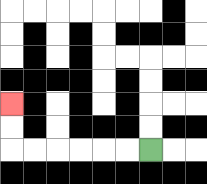{'start': '[6, 6]', 'end': '[0, 4]', 'path_directions': 'L,L,L,L,L,L,U,U', 'path_coordinates': '[[6, 6], [5, 6], [4, 6], [3, 6], [2, 6], [1, 6], [0, 6], [0, 5], [0, 4]]'}